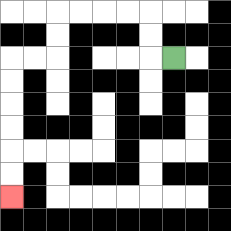{'start': '[7, 2]', 'end': '[0, 8]', 'path_directions': 'L,U,U,L,L,L,L,D,D,L,L,D,D,D,D,D,D', 'path_coordinates': '[[7, 2], [6, 2], [6, 1], [6, 0], [5, 0], [4, 0], [3, 0], [2, 0], [2, 1], [2, 2], [1, 2], [0, 2], [0, 3], [0, 4], [0, 5], [0, 6], [0, 7], [0, 8]]'}